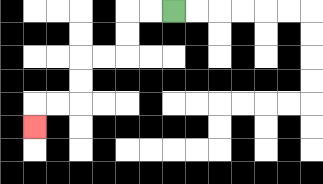{'start': '[7, 0]', 'end': '[1, 5]', 'path_directions': 'L,L,D,D,L,L,D,D,L,L,D', 'path_coordinates': '[[7, 0], [6, 0], [5, 0], [5, 1], [5, 2], [4, 2], [3, 2], [3, 3], [3, 4], [2, 4], [1, 4], [1, 5]]'}